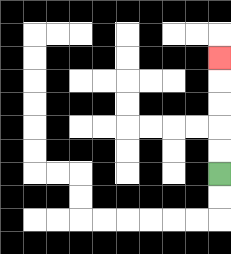{'start': '[9, 7]', 'end': '[9, 2]', 'path_directions': 'U,U,U,U,U', 'path_coordinates': '[[9, 7], [9, 6], [9, 5], [9, 4], [9, 3], [9, 2]]'}